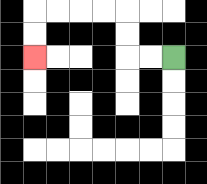{'start': '[7, 2]', 'end': '[1, 2]', 'path_directions': 'L,L,U,U,L,L,L,L,D,D', 'path_coordinates': '[[7, 2], [6, 2], [5, 2], [5, 1], [5, 0], [4, 0], [3, 0], [2, 0], [1, 0], [1, 1], [1, 2]]'}